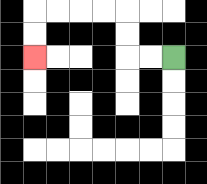{'start': '[7, 2]', 'end': '[1, 2]', 'path_directions': 'L,L,U,U,L,L,L,L,D,D', 'path_coordinates': '[[7, 2], [6, 2], [5, 2], [5, 1], [5, 0], [4, 0], [3, 0], [2, 0], [1, 0], [1, 1], [1, 2]]'}